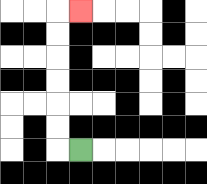{'start': '[3, 6]', 'end': '[3, 0]', 'path_directions': 'L,U,U,U,U,U,U,R', 'path_coordinates': '[[3, 6], [2, 6], [2, 5], [2, 4], [2, 3], [2, 2], [2, 1], [2, 0], [3, 0]]'}